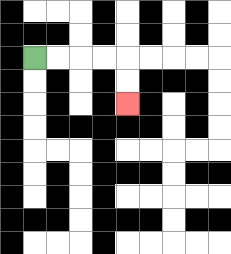{'start': '[1, 2]', 'end': '[5, 4]', 'path_directions': 'R,R,R,R,D,D', 'path_coordinates': '[[1, 2], [2, 2], [3, 2], [4, 2], [5, 2], [5, 3], [5, 4]]'}